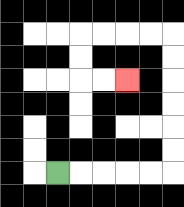{'start': '[2, 7]', 'end': '[5, 3]', 'path_directions': 'R,R,R,R,R,U,U,U,U,U,U,L,L,L,L,D,D,R,R', 'path_coordinates': '[[2, 7], [3, 7], [4, 7], [5, 7], [6, 7], [7, 7], [7, 6], [7, 5], [7, 4], [7, 3], [7, 2], [7, 1], [6, 1], [5, 1], [4, 1], [3, 1], [3, 2], [3, 3], [4, 3], [5, 3]]'}